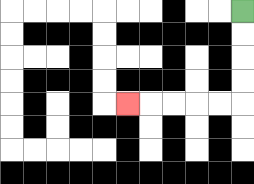{'start': '[10, 0]', 'end': '[5, 4]', 'path_directions': 'D,D,D,D,L,L,L,L,L', 'path_coordinates': '[[10, 0], [10, 1], [10, 2], [10, 3], [10, 4], [9, 4], [8, 4], [7, 4], [6, 4], [5, 4]]'}